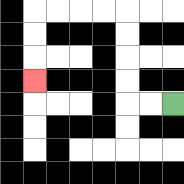{'start': '[7, 4]', 'end': '[1, 3]', 'path_directions': 'L,L,U,U,U,U,L,L,L,L,D,D,D', 'path_coordinates': '[[7, 4], [6, 4], [5, 4], [5, 3], [5, 2], [5, 1], [5, 0], [4, 0], [3, 0], [2, 0], [1, 0], [1, 1], [1, 2], [1, 3]]'}